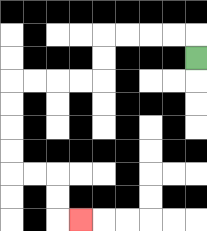{'start': '[8, 2]', 'end': '[3, 9]', 'path_directions': 'U,L,L,L,L,D,D,L,L,L,L,D,D,D,D,R,R,D,D,R', 'path_coordinates': '[[8, 2], [8, 1], [7, 1], [6, 1], [5, 1], [4, 1], [4, 2], [4, 3], [3, 3], [2, 3], [1, 3], [0, 3], [0, 4], [0, 5], [0, 6], [0, 7], [1, 7], [2, 7], [2, 8], [2, 9], [3, 9]]'}